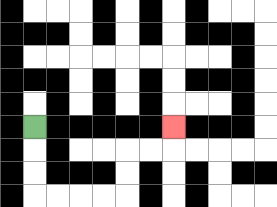{'start': '[1, 5]', 'end': '[7, 5]', 'path_directions': 'D,D,D,R,R,R,R,U,U,R,R,U', 'path_coordinates': '[[1, 5], [1, 6], [1, 7], [1, 8], [2, 8], [3, 8], [4, 8], [5, 8], [5, 7], [5, 6], [6, 6], [7, 6], [7, 5]]'}